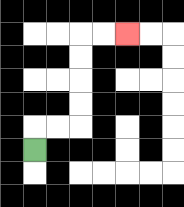{'start': '[1, 6]', 'end': '[5, 1]', 'path_directions': 'U,R,R,U,U,U,U,R,R', 'path_coordinates': '[[1, 6], [1, 5], [2, 5], [3, 5], [3, 4], [3, 3], [3, 2], [3, 1], [4, 1], [5, 1]]'}